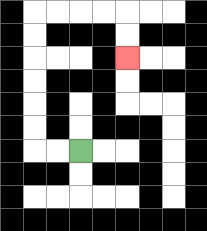{'start': '[3, 6]', 'end': '[5, 2]', 'path_directions': 'L,L,U,U,U,U,U,U,R,R,R,R,D,D', 'path_coordinates': '[[3, 6], [2, 6], [1, 6], [1, 5], [1, 4], [1, 3], [1, 2], [1, 1], [1, 0], [2, 0], [3, 0], [4, 0], [5, 0], [5, 1], [5, 2]]'}